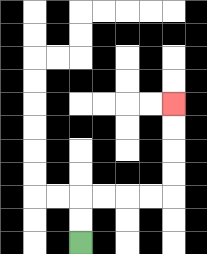{'start': '[3, 10]', 'end': '[7, 4]', 'path_directions': 'U,U,R,R,R,R,U,U,U,U', 'path_coordinates': '[[3, 10], [3, 9], [3, 8], [4, 8], [5, 8], [6, 8], [7, 8], [7, 7], [7, 6], [7, 5], [7, 4]]'}